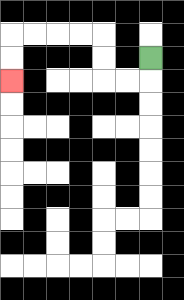{'start': '[6, 2]', 'end': '[0, 3]', 'path_directions': 'D,L,L,U,U,L,L,L,L,D,D', 'path_coordinates': '[[6, 2], [6, 3], [5, 3], [4, 3], [4, 2], [4, 1], [3, 1], [2, 1], [1, 1], [0, 1], [0, 2], [0, 3]]'}